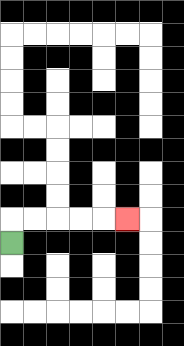{'start': '[0, 10]', 'end': '[5, 9]', 'path_directions': 'U,R,R,R,R,R', 'path_coordinates': '[[0, 10], [0, 9], [1, 9], [2, 9], [3, 9], [4, 9], [5, 9]]'}